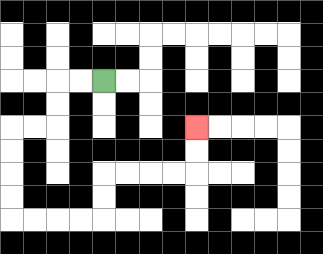{'start': '[4, 3]', 'end': '[8, 5]', 'path_directions': 'L,L,D,D,L,L,D,D,D,D,R,R,R,R,U,U,R,R,R,R,U,U', 'path_coordinates': '[[4, 3], [3, 3], [2, 3], [2, 4], [2, 5], [1, 5], [0, 5], [0, 6], [0, 7], [0, 8], [0, 9], [1, 9], [2, 9], [3, 9], [4, 9], [4, 8], [4, 7], [5, 7], [6, 7], [7, 7], [8, 7], [8, 6], [8, 5]]'}